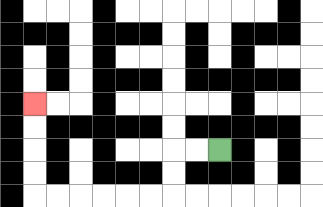{'start': '[9, 6]', 'end': '[1, 4]', 'path_directions': 'L,L,D,D,L,L,L,L,L,L,U,U,U,U', 'path_coordinates': '[[9, 6], [8, 6], [7, 6], [7, 7], [7, 8], [6, 8], [5, 8], [4, 8], [3, 8], [2, 8], [1, 8], [1, 7], [1, 6], [1, 5], [1, 4]]'}